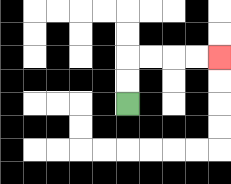{'start': '[5, 4]', 'end': '[9, 2]', 'path_directions': 'U,U,R,R,R,R', 'path_coordinates': '[[5, 4], [5, 3], [5, 2], [6, 2], [7, 2], [8, 2], [9, 2]]'}